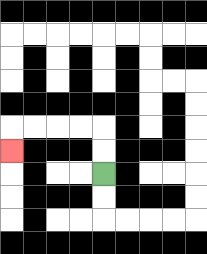{'start': '[4, 7]', 'end': '[0, 6]', 'path_directions': 'U,U,L,L,L,L,D', 'path_coordinates': '[[4, 7], [4, 6], [4, 5], [3, 5], [2, 5], [1, 5], [0, 5], [0, 6]]'}